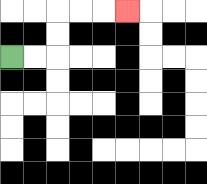{'start': '[0, 2]', 'end': '[5, 0]', 'path_directions': 'R,R,U,U,R,R,R', 'path_coordinates': '[[0, 2], [1, 2], [2, 2], [2, 1], [2, 0], [3, 0], [4, 0], [5, 0]]'}